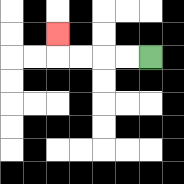{'start': '[6, 2]', 'end': '[2, 1]', 'path_directions': 'L,L,L,L,U', 'path_coordinates': '[[6, 2], [5, 2], [4, 2], [3, 2], [2, 2], [2, 1]]'}